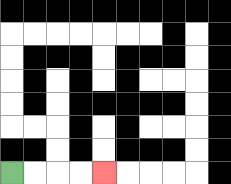{'start': '[0, 7]', 'end': '[4, 7]', 'path_directions': 'R,R,R,R', 'path_coordinates': '[[0, 7], [1, 7], [2, 7], [3, 7], [4, 7]]'}